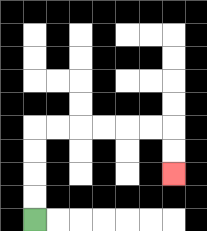{'start': '[1, 9]', 'end': '[7, 7]', 'path_directions': 'U,U,U,U,R,R,R,R,R,R,D,D', 'path_coordinates': '[[1, 9], [1, 8], [1, 7], [1, 6], [1, 5], [2, 5], [3, 5], [4, 5], [5, 5], [6, 5], [7, 5], [7, 6], [7, 7]]'}